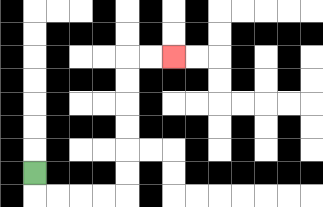{'start': '[1, 7]', 'end': '[7, 2]', 'path_directions': 'D,R,R,R,R,U,U,U,U,U,U,R,R', 'path_coordinates': '[[1, 7], [1, 8], [2, 8], [3, 8], [4, 8], [5, 8], [5, 7], [5, 6], [5, 5], [5, 4], [5, 3], [5, 2], [6, 2], [7, 2]]'}